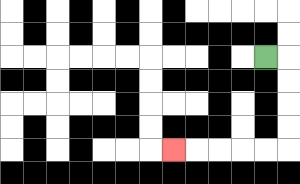{'start': '[11, 2]', 'end': '[7, 6]', 'path_directions': 'R,D,D,D,D,L,L,L,L,L', 'path_coordinates': '[[11, 2], [12, 2], [12, 3], [12, 4], [12, 5], [12, 6], [11, 6], [10, 6], [9, 6], [8, 6], [7, 6]]'}